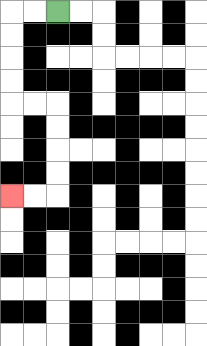{'start': '[2, 0]', 'end': '[0, 8]', 'path_directions': 'L,L,D,D,D,D,R,R,D,D,D,D,L,L', 'path_coordinates': '[[2, 0], [1, 0], [0, 0], [0, 1], [0, 2], [0, 3], [0, 4], [1, 4], [2, 4], [2, 5], [2, 6], [2, 7], [2, 8], [1, 8], [0, 8]]'}